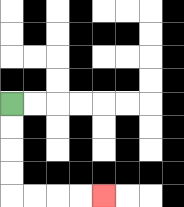{'start': '[0, 4]', 'end': '[4, 8]', 'path_directions': 'D,D,D,D,R,R,R,R', 'path_coordinates': '[[0, 4], [0, 5], [0, 6], [0, 7], [0, 8], [1, 8], [2, 8], [3, 8], [4, 8]]'}